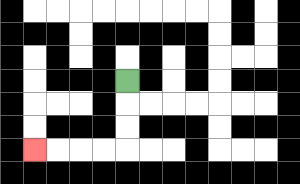{'start': '[5, 3]', 'end': '[1, 6]', 'path_directions': 'D,D,D,L,L,L,L', 'path_coordinates': '[[5, 3], [5, 4], [5, 5], [5, 6], [4, 6], [3, 6], [2, 6], [1, 6]]'}